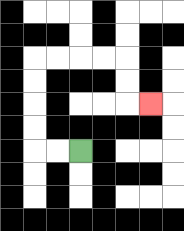{'start': '[3, 6]', 'end': '[6, 4]', 'path_directions': 'L,L,U,U,U,U,R,R,R,R,D,D,R', 'path_coordinates': '[[3, 6], [2, 6], [1, 6], [1, 5], [1, 4], [1, 3], [1, 2], [2, 2], [3, 2], [4, 2], [5, 2], [5, 3], [5, 4], [6, 4]]'}